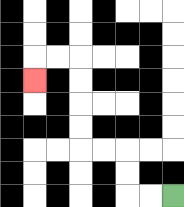{'start': '[7, 8]', 'end': '[1, 3]', 'path_directions': 'L,L,U,U,L,L,U,U,U,U,L,L,D', 'path_coordinates': '[[7, 8], [6, 8], [5, 8], [5, 7], [5, 6], [4, 6], [3, 6], [3, 5], [3, 4], [3, 3], [3, 2], [2, 2], [1, 2], [1, 3]]'}